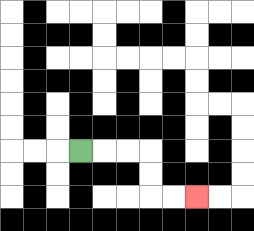{'start': '[3, 6]', 'end': '[8, 8]', 'path_directions': 'R,R,R,D,D,R,R', 'path_coordinates': '[[3, 6], [4, 6], [5, 6], [6, 6], [6, 7], [6, 8], [7, 8], [8, 8]]'}